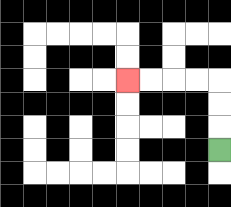{'start': '[9, 6]', 'end': '[5, 3]', 'path_directions': 'U,U,U,L,L,L,L', 'path_coordinates': '[[9, 6], [9, 5], [9, 4], [9, 3], [8, 3], [7, 3], [6, 3], [5, 3]]'}